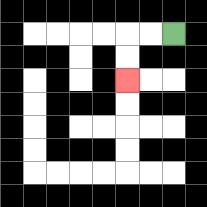{'start': '[7, 1]', 'end': '[5, 3]', 'path_directions': 'L,L,D,D', 'path_coordinates': '[[7, 1], [6, 1], [5, 1], [5, 2], [5, 3]]'}